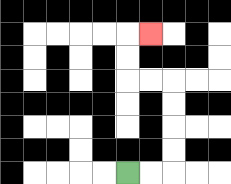{'start': '[5, 7]', 'end': '[6, 1]', 'path_directions': 'R,R,U,U,U,U,L,L,U,U,R', 'path_coordinates': '[[5, 7], [6, 7], [7, 7], [7, 6], [7, 5], [7, 4], [7, 3], [6, 3], [5, 3], [5, 2], [5, 1], [6, 1]]'}